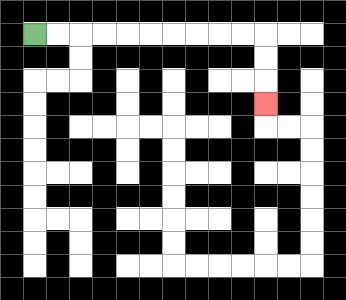{'start': '[1, 1]', 'end': '[11, 4]', 'path_directions': 'R,R,R,R,R,R,R,R,R,R,D,D,D', 'path_coordinates': '[[1, 1], [2, 1], [3, 1], [4, 1], [5, 1], [6, 1], [7, 1], [8, 1], [9, 1], [10, 1], [11, 1], [11, 2], [11, 3], [11, 4]]'}